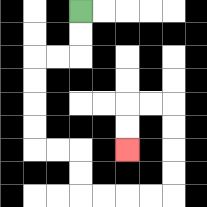{'start': '[3, 0]', 'end': '[5, 6]', 'path_directions': 'D,D,L,L,D,D,D,D,R,R,D,D,R,R,R,R,U,U,U,U,L,L,D,D', 'path_coordinates': '[[3, 0], [3, 1], [3, 2], [2, 2], [1, 2], [1, 3], [1, 4], [1, 5], [1, 6], [2, 6], [3, 6], [3, 7], [3, 8], [4, 8], [5, 8], [6, 8], [7, 8], [7, 7], [7, 6], [7, 5], [7, 4], [6, 4], [5, 4], [5, 5], [5, 6]]'}